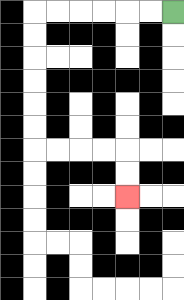{'start': '[7, 0]', 'end': '[5, 8]', 'path_directions': 'L,L,L,L,L,L,D,D,D,D,D,D,R,R,R,R,D,D', 'path_coordinates': '[[7, 0], [6, 0], [5, 0], [4, 0], [3, 0], [2, 0], [1, 0], [1, 1], [1, 2], [1, 3], [1, 4], [1, 5], [1, 6], [2, 6], [3, 6], [4, 6], [5, 6], [5, 7], [5, 8]]'}